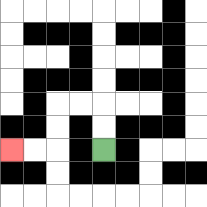{'start': '[4, 6]', 'end': '[0, 6]', 'path_directions': 'U,U,L,L,D,D,L,L', 'path_coordinates': '[[4, 6], [4, 5], [4, 4], [3, 4], [2, 4], [2, 5], [2, 6], [1, 6], [0, 6]]'}